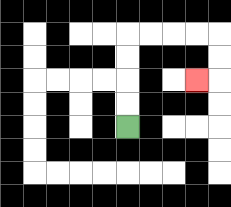{'start': '[5, 5]', 'end': '[8, 3]', 'path_directions': 'U,U,U,U,R,R,R,R,D,D,L', 'path_coordinates': '[[5, 5], [5, 4], [5, 3], [5, 2], [5, 1], [6, 1], [7, 1], [8, 1], [9, 1], [9, 2], [9, 3], [8, 3]]'}